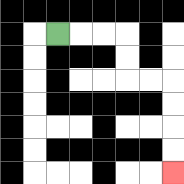{'start': '[2, 1]', 'end': '[7, 7]', 'path_directions': 'R,R,R,D,D,R,R,D,D,D,D', 'path_coordinates': '[[2, 1], [3, 1], [4, 1], [5, 1], [5, 2], [5, 3], [6, 3], [7, 3], [7, 4], [7, 5], [7, 6], [7, 7]]'}